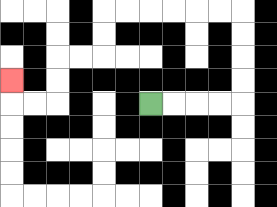{'start': '[6, 4]', 'end': '[0, 3]', 'path_directions': 'R,R,R,R,U,U,U,U,L,L,L,L,L,L,D,D,L,L,D,D,L,L,U', 'path_coordinates': '[[6, 4], [7, 4], [8, 4], [9, 4], [10, 4], [10, 3], [10, 2], [10, 1], [10, 0], [9, 0], [8, 0], [7, 0], [6, 0], [5, 0], [4, 0], [4, 1], [4, 2], [3, 2], [2, 2], [2, 3], [2, 4], [1, 4], [0, 4], [0, 3]]'}